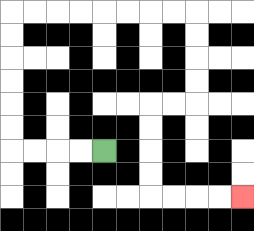{'start': '[4, 6]', 'end': '[10, 8]', 'path_directions': 'L,L,L,L,U,U,U,U,U,U,R,R,R,R,R,R,R,R,D,D,D,D,L,L,D,D,D,D,R,R,R,R', 'path_coordinates': '[[4, 6], [3, 6], [2, 6], [1, 6], [0, 6], [0, 5], [0, 4], [0, 3], [0, 2], [0, 1], [0, 0], [1, 0], [2, 0], [3, 0], [4, 0], [5, 0], [6, 0], [7, 0], [8, 0], [8, 1], [8, 2], [8, 3], [8, 4], [7, 4], [6, 4], [6, 5], [6, 6], [6, 7], [6, 8], [7, 8], [8, 8], [9, 8], [10, 8]]'}